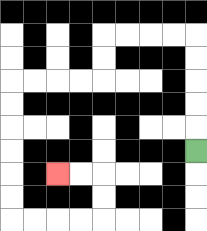{'start': '[8, 6]', 'end': '[2, 7]', 'path_directions': 'U,U,U,U,U,L,L,L,L,D,D,L,L,L,L,D,D,D,D,D,D,R,R,R,R,U,U,L,L', 'path_coordinates': '[[8, 6], [8, 5], [8, 4], [8, 3], [8, 2], [8, 1], [7, 1], [6, 1], [5, 1], [4, 1], [4, 2], [4, 3], [3, 3], [2, 3], [1, 3], [0, 3], [0, 4], [0, 5], [0, 6], [0, 7], [0, 8], [0, 9], [1, 9], [2, 9], [3, 9], [4, 9], [4, 8], [4, 7], [3, 7], [2, 7]]'}